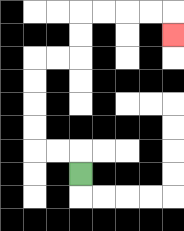{'start': '[3, 7]', 'end': '[7, 1]', 'path_directions': 'U,L,L,U,U,U,U,R,R,U,U,R,R,R,R,D', 'path_coordinates': '[[3, 7], [3, 6], [2, 6], [1, 6], [1, 5], [1, 4], [1, 3], [1, 2], [2, 2], [3, 2], [3, 1], [3, 0], [4, 0], [5, 0], [6, 0], [7, 0], [7, 1]]'}